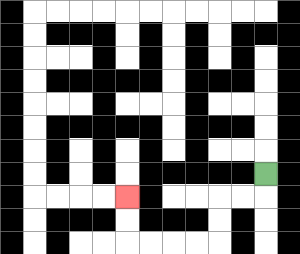{'start': '[11, 7]', 'end': '[5, 8]', 'path_directions': 'D,L,L,D,D,L,L,L,L,U,U', 'path_coordinates': '[[11, 7], [11, 8], [10, 8], [9, 8], [9, 9], [9, 10], [8, 10], [7, 10], [6, 10], [5, 10], [5, 9], [5, 8]]'}